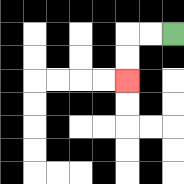{'start': '[7, 1]', 'end': '[5, 3]', 'path_directions': 'L,L,D,D', 'path_coordinates': '[[7, 1], [6, 1], [5, 1], [5, 2], [5, 3]]'}